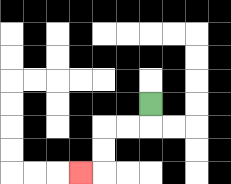{'start': '[6, 4]', 'end': '[3, 7]', 'path_directions': 'D,L,L,D,D,L', 'path_coordinates': '[[6, 4], [6, 5], [5, 5], [4, 5], [4, 6], [4, 7], [3, 7]]'}